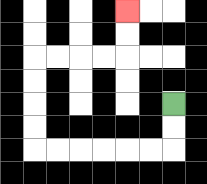{'start': '[7, 4]', 'end': '[5, 0]', 'path_directions': 'D,D,L,L,L,L,L,L,U,U,U,U,R,R,R,R,U,U', 'path_coordinates': '[[7, 4], [7, 5], [7, 6], [6, 6], [5, 6], [4, 6], [3, 6], [2, 6], [1, 6], [1, 5], [1, 4], [1, 3], [1, 2], [2, 2], [3, 2], [4, 2], [5, 2], [5, 1], [5, 0]]'}